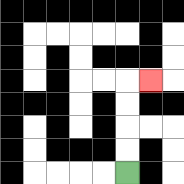{'start': '[5, 7]', 'end': '[6, 3]', 'path_directions': 'U,U,U,U,R', 'path_coordinates': '[[5, 7], [5, 6], [5, 5], [5, 4], [5, 3], [6, 3]]'}